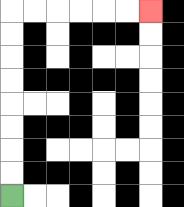{'start': '[0, 8]', 'end': '[6, 0]', 'path_directions': 'U,U,U,U,U,U,U,U,R,R,R,R,R,R', 'path_coordinates': '[[0, 8], [0, 7], [0, 6], [0, 5], [0, 4], [0, 3], [0, 2], [0, 1], [0, 0], [1, 0], [2, 0], [3, 0], [4, 0], [5, 0], [6, 0]]'}